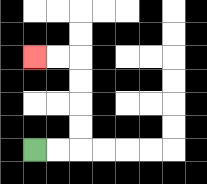{'start': '[1, 6]', 'end': '[1, 2]', 'path_directions': 'R,R,U,U,U,U,L,L', 'path_coordinates': '[[1, 6], [2, 6], [3, 6], [3, 5], [3, 4], [3, 3], [3, 2], [2, 2], [1, 2]]'}